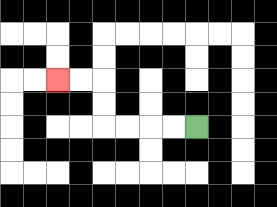{'start': '[8, 5]', 'end': '[2, 3]', 'path_directions': 'L,L,L,L,U,U,L,L', 'path_coordinates': '[[8, 5], [7, 5], [6, 5], [5, 5], [4, 5], [4, 4], [4, 3], [3, 3], [2, 3]]'}